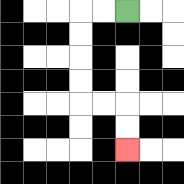{'start': '[5, 0]', 'end': '[5, 6]', 'path_directions': 'L,L,D,D,D,D,R,R,D,D', 'path_coordinates': '[[5, 0], [4, 0], [3, 0], [3, 1], [3, 2], [3, 3], [3, 4], [4, 4], [5, 4], [5, 5], [5, 6]]'}